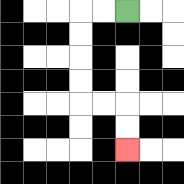{'start': '[5, 0]', 'end': '[5, 6]', 'path_directions': 'L,L,D,D,D,D,R,R,D,D', 'path_coordinates': '[[5, 0], [4, 0], [3, 0], [3, 1], [3, 2], [3, 3], [3, 4], [4, 4], [5, 4], [5, 5], [5, 6]]'}